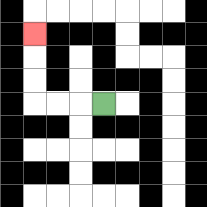{'start': '[4, 4]', 'end': '[1, 1]', 'path_directions': 'L,L,L,U,U,U', 'path_coordinates': '[[4, 4], [3, 4], [2, 4], [1, 4], [1, 3], [1, 2], [1, 1]]'}